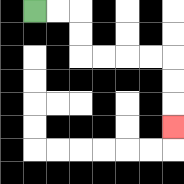{'start': '[1, 0]', 'end': '[7, 5]', 'path_directions': 'R,R,D,D,R,R,R,R,D,D,D', 'path_coordinates': '[[1, 0], [2, 0], [3, 0], [3, 1], [3, 2], [4, 2], [5, 2], [6, 2], [7, 2], [7, 3], [7, 4], [7, 5]]'}